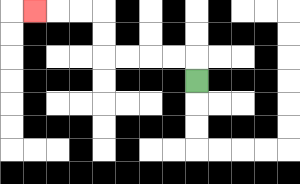{'start': '[8, 3]', 'end': '[1, 0]', 'path_directions': 'U,L,L,L,L,U,U,L,L,L', 'path_coordinates': '[[8, 3], [8, 2], [7, 2], [6, 2], [5, 2], [4, 2], [4, 1], [4, 0], [3, 0], [2, 0], [1, 0]]'}